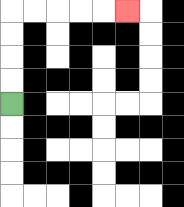{'start': '[0, 4]', 'end': '[5, 0]', 'path_directions': 'U,U,U,U,R,R,R,R,R', 'path_coordinates': '[[0, 4], [0, 3], [0, 2], [0, 1], [0, 0], [1, 0], [2, 0], [3, 0], [4, 0], [5, 0]]'}